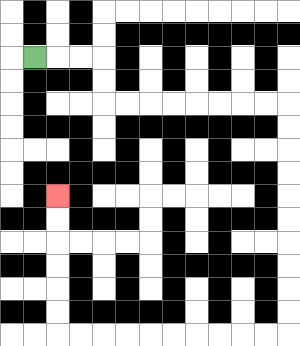{'start': '[1, 2]', 'end': '[2, 8]', 'path_directions': 'R,R,R,D,D,R,R,R,R,R,R,R,R,D,D,D,D,D,D,D,D,D,D,L,L,L,L,L,L,L,L,L,L,U,U,U,U,U,U', 'path_coordinates': '[[1, 2], [2, 2], [3, 2], [4, 2], [4, 3], [4, 4], [5, 4], [6, 4], [7, 4], [8, 4], [9, 4], [10, 4], [11, 4], [12, 4], [12, 5], [12, 6], [12, 7], [12, 8], [12, 9], [12, 10], [12, 11], [12, 12], [12, 13], [12, 14], [11, 14], [10, 14], [9, 14], [8, 14], [7, 14], [6, 14], [5, 14], [4, 14], [3, 14], [2, 14], [2, 13], [2, 12], [2, 11], [2, 10], [2, 9], [2, 8]]'}